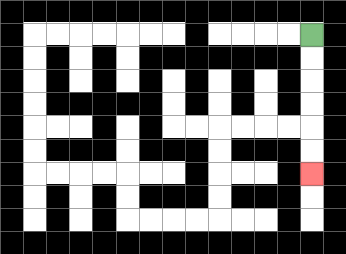{'start': '[13, 1]', 'end': '[13, 7]', 'path_directions': 'D,D,D,D,D,D', 'path_coordinates': '[[13, 1], [13, 2], [13, 3], [13, 4], [13, 5], [13, 6], [13, 7]]'}